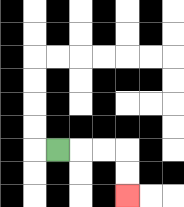{'start': '[2, 6]', 'end': '[5, 8]', 'path_directions': 'R,R,R,D,D', 'path_coordinates': '[[2, 6], [3, 6], [4, 6], [5, 6], [5, 7], [5, 8]]'}